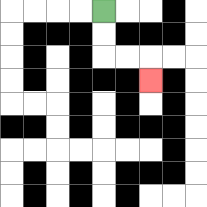{'start': '[4, 0]', 'end': '[6, 3]', 'path_directions': 'D,D,R,R,D', 'path_coordinates': '[[4, 0], [4, 1], [4, 2], [5, 2], [6, 2], [6, 3]]'}